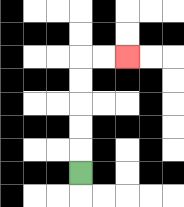{'start': '[3, 7]', 'end': '[5, 2]', 'path_directions': 'U,U,U,U,U,R,R', 'path_coordinates': '[[3, 7], [3, 6], [3, 5], [3, 4], [3, 3], [3, 2], [4, 2], [5, 2]]'}